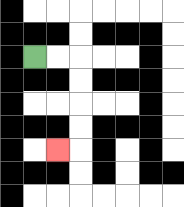{'start': '[1, 2]', 'end': '[2, 6]', 'path_directions': 'R,R,D,D,D,D,L', 'path_coordinates': '[[1, 2], [2, 2], [3, 2], [3, 3], [3, 4], [3, 5], [3, 6], [2, 6]]'}